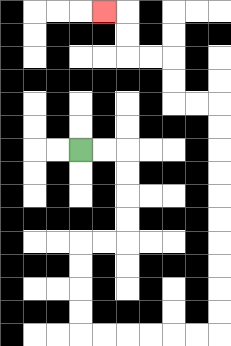{'start': '[3, 6]', 'end': '[4, 0]', 'path_directions': 'R,R,D,D,D,D,L,L,D,D,D,D,R,R,R,R,R,R,U,U,U,U,U,U,U,U,U,U,L,L,U,U,L,L,U,U,L', 'path_coordinates': '[[3, 6], [4, 6], [5, 6], [5, 7], [5, 8], [5, 9], [5, 10], [4, 10], [3, 10], [3, 11], [3, 12], [3, 13], [3, 14], [4, 14], [5, 14], [6, 14], [7, 14], [8, 14], [9, 14], [9, 13], [9, 12], [9, 11], [9, 10], [9, 9], [9, 8], [9, 7], [9, 6], [9, 5], [9, 4], [8, 4], [7, 4], [7, 3], [7, 2], [6, 2], [5, 2], [5, 1], [5, 0], [4, 0]]'}